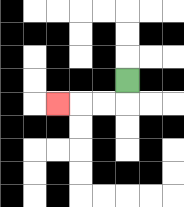{'start': '[5, 3]', 'end': '[2, 4]', 'path_directions': 'D,L,L,L', 'path_coordinates': '[[5, 3], [5, 4], [4, 4], [3, 4], [2, 4]]'}